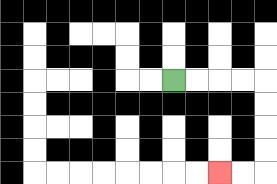{'start': '[7, 3]', 'end': '[9, 7]', 'path_directions': 'R,R,R,R,D,D,D,D,L,L', 'path_coordinates': '[[7, 3], [8, 3], [9, 3], [10, 3], [11, 3], [11, 4], [11, 5], [11, 6], [11, 7], [10, 7], [9, 7]]'}